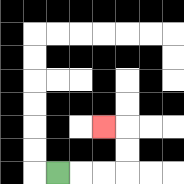{'start': '[2, 7]', 'end': '[4, 5]', 'path_directions': 'R,R,R,U,U,L', 'path_coordinates': '[[2, 7], [3, 7], [4, 7], [5, 7], [5, 6], [5, 5], [4, 5]]'}